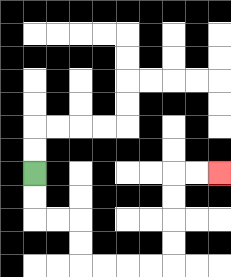{'start': '[1, 7]', 'end': '[9, 7]', 'path_directions': 'D,D,R,R,D,D,R,R,R,R,U,U,U,U,R,R', 'path_coordinates': '[[1, 7], [1, 8], [1, 9], [2, 9], [3, 9], [3, 10], [3, 11], [4, 11], [5, 11], [6, 11], [7, 11], [7, 10], [7, 9], [7, 8], [7, 7], [8, 7], [9, 7]]'}